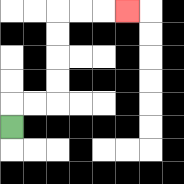{'start': '[0, 5]', 'end': '[5, 0]', 'path_directions': 'U,R,R,U,U,U,U,R,R,R', 'path_coordinates': '[[0, 5], [0, 4], [1, 4], [2, 4], [2, 3], [2, 2], [2, 1], [2, 0], [3, 0], [4, 0], [5, 0]]'}